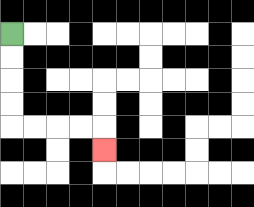{'start': '[0, 1]', 'end': '[4, 6]', 'path_directions': 'D,D,D,D,R,R,R,R,D', 'path_coordinates': '[[0, 1], [0, 2], [0, 3], [0, 4], [0, 5], [1, 5], [2, 5], [3, 5], [4, 5], [4, 6]]'}